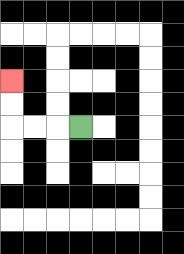{'start': '[3, 5]', 'end': '[0, 3]', 'path_directions': 'L,L,L,U,U', 'path_coordinates': '[[3, 5], [2, 5], [1, 5], [0, 5], [0, 4], [0, 3]]'}